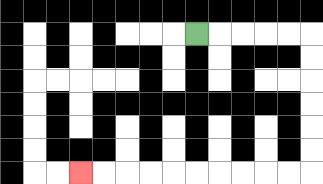{'start': '[8, 1]', 'end': '[3, 7]', 'path_directions': 'R,R,R,R,R,D,D,D,D,D,D,L,L,L,L,L,L,L,L,L,L', 'path_coordinates': '[[8, 1], [9, 1], [10, 1], [11, 1], [12, 1], [13, 1], [13, 2], [13, 3], [13, 4], [13, 5], [13, 6], [13, 7], [12, 7], [11, 7], [10, 7], [9, 7], [8, 7], [7, 7], [6, 7], [5, 7], [4, 7], [3, 7]]'}